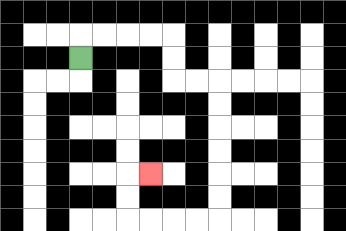{'start': '[3, 2]', 'end': '[6, 7]', 'path_directions': 'U,R,R,R,R,D,D,R,R,D,D,D,D,D,D,L,L,L,L,U,U,R', 'path_coordinates': '[[3, 2], [3, 1], [4, 1], [5, 1], [6, 1], [7, 1], [7, 2], [7, 3], [8, 3], [9, 3], [9, 4], [9, 5], [9, 6], [9, 7], [9, 8], [9, 9], [8, 9], [7, 9], [6, 9], [5, 9], [5, 8], [5, 7], [6, 7]]'}